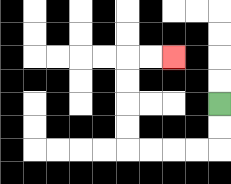{'start': '[9, 4]', 'end': '[7, 2]', 'path_directions': 'D,D,L,L,L,L,U,U,U,U,R,R', 'path_coordinates': '[[9, 4], [9, 5], [9, 6], [8, 6], [7, 6], [6, 6], [5, 6], [5, 5], [5, 4], [5, 3], [5, 2], [6, 2], [7, 2]]'}